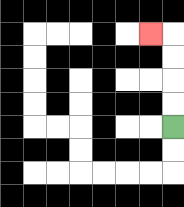{'start': '[7, 5]', 'end': '[6, 1]', 'path_directions': 'U,U,U,U,L', 'path_coordinates': '[[7, 5], [7, 4], [7, 3], [7, 2], [7, 1], [6, 1]]'}